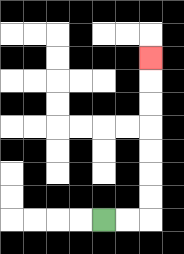{'start': '[4, 9]', 'end': '[6, 2]', 'path_directions': 'R,R,U,U,U,U,U,U,U', 'path_coordinates': '[[4, 9], [5, 9], [6, 9], [6, 8], [6, 7], [6, 6], [6, 5], [6, 4], [6, 3], [6, 2]]'}